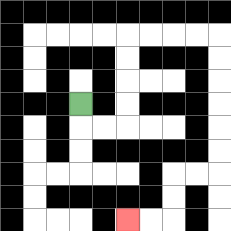{'start': '[3, 4]', 'end': '[5, 9]', 'path_directions': 'D,R,R,U,U,U,U,R,R,R,R,D,D,D,D,D,D,L,L,D,D,L,L', 'path_coordinates': '[[3, 4], [3, 5], [4, 5], [5, 5], [5, 4], [5, 3], [5, 2], [5, 1], [6, 1], [7, 1], [8, 1], [9, 1], [9, 2], [9, 3], [9, 4], [9, 5], [9, 6], [9, 7], [8, 7], [7, 7], [7, 8], [7, 9], [6, 9], [5, 9]]'}